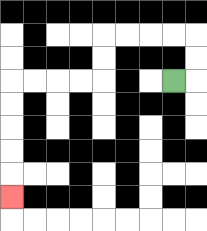{'start': '[7, 3]', 'end': '[0, 8]', 'path_directions': 'R,U,U,L,L,L,L,D,D,L,L,L,L,D,D,D,D,D', 'path_coordinates': '[[7, 3], [8, 3], [8, 2], [8, 1], [7, 1], [6, 1], [5, 1], [4, 1], [4, 2], [4, 3], [3, 3], [2, 3], [1, 3], [0, 3], [0, 4], [0, 5], [0, 6], [0, 7], [0, 8]]'}